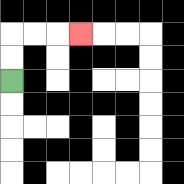{'start': '[0, 3]', 'end': '[3, 1]', 'path_directions': 'U,U,R,R,R', 'path_coordinates': '[[0, 3], [0, 2], [0, 1], [1, 1], [2, 1], [3, 1]]'}